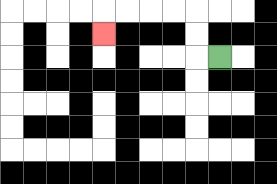{'start': '[9, 2]', 'end': '[4, 1]', 'path_directions': 'L,U,U,L,L,L,L,D', 'path_coordinates': '[[9, 2], [8, 2], [8, 1], [8, 0], [7, 0], [6, 0], [5, 0], [4, 0], [4, 1]]'}